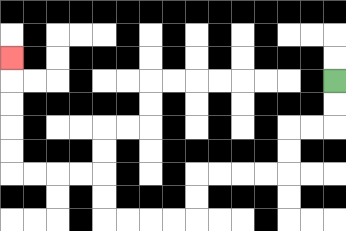{'start': '[14, 3]', 'end': '[0, 2]', 'path_directions': 'D,D,L,L,D,D,L,L,L,L,D,D,L,L,L,L,U,U,L,L,L,L,U,U,U,U,U', 'path_coordinates': '[[14, 3], [14, 4], [14, 5], [13, 5], [12, 5], [12, 6], [12, 7], [11, 7], [10, 7], [9, 7], [8, 7], [8, 8], [8, 9], [7, 9], [6, 9], [5, 9], [4, 9], [4, 8], [4, 7], [3, 7], [2, 7], [1, 7], [0, 7], [0, 6], [0, 5], [0, 4], [0, 3], [0, 2]]'}